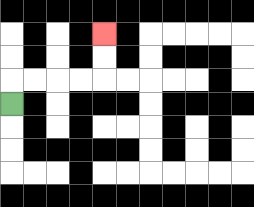{'start': '[0, 4]', 'end': '[4, 1]', 'path_directions': 'U,R,R,R,R,U,U', 'path_coordinates': '[[0, 4], [0, 3], [1, 3], [2, 3], [3, 3], [4, 3], [4, 2], [4, 1]]'}